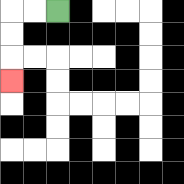{'start': '[2, 0]', 'end': '[0, 3]', 'path_directions': 'L,L,D,D,D', 'path_coordinates': '[[2, 0], [1, 0], [0, 0], [0, 1], [0, 2], [0, 3]]'}